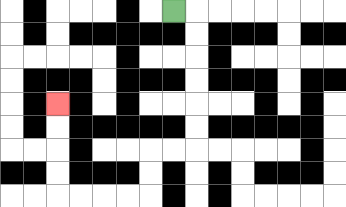{'start': '[7, 0]', 'end': '[2, 4]', 'path_directions': 'R,D,D,D,D,D,D,L,L,D,D,L,L,L,L,U,U,U,U', 'path_coordinates': '[[7, 0], [8, 0], [8, 1], [8, 2], [8, 3], [8, 4], [8, 5], [8, 6], [7, 6], [6, 6], [6, 7], [6, 8], [5, 8], [4, 8], [3, 8], [2, 8], [2, 7], [2, 6], [2, 5], [2, 4]]'}